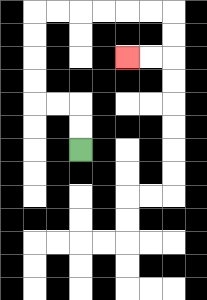{'start': '[3, 6]', 'end': '[5, 2]', 'path_directions': 'U,U,L,L,U,U,U,U,R,R,R,R,R,R,D,D,L,L', 'path_coordinates': '[[3, 6], [3, 5], [3, 4], [2, 4], [1, 4], [1, 3], [1, 2], [1, 1], [1, 0], [2, 0], [3, 0], [4, 0], [5, 0], [6, 0], [7, 0], [7, 1], [7, 2], [6, 2], [5, 2]]'}